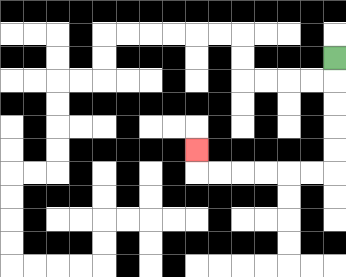{'start': '[14, 2]', 'end': '[8, 6]', 'path_directions': 'D,D,D,D,D,L,L,L,L,L,L,U', 'path_coordinates': '[[14, 2], [14, 3], [14, 4], [14, 5], [14, 6], [14, 7], [13, 7], [12, 7], [11, 7], [10, 7], [9, 7], [8, 7], [8, 6]]'}